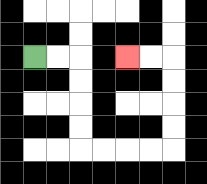{'start': '[1, 2]', 'end': '[5, 2]', 'path_directions': 'R,R,D,D,D,D,R,R,R,R,U,U,U,U,L,L', 'path_coordinates': '[[1, 2], [2, 2], [3, 2], [3, 3], [3, 4], [3, 5], [3, 6], [4, 6], [5, 6], [6, 6], [7, 6], [7, 5], [7, 4], [7, 3], [7, 2], [6, 2], [5, 2]]'}